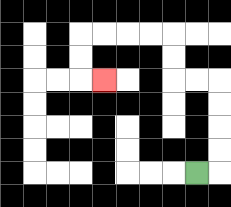{'start': '[8, 7]', 'end': '[4, 3]', 'path_directions': 'R,U,U,U,U,L,L,U,U,L,L,L,L,D,D,R', 'path_coordinates': '[[8, 7], [9, 7], [9, 6], [9, 5], [9, 4], [9, 3], [8, 3], [7, 3], [7, 2], [7, 1], [6, 1], [5, 1], [4, 1], [3, 1], [3, 2], [3, 3], [4, 3]]'}